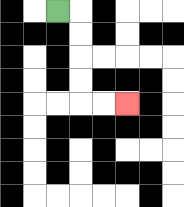{'start': '[2, 0]', 'end': '[5, 4]', 'path_directions': 'R,D,D,D,D,R,R', 'path_coordinates': '[[2, 0], [3, 0], [3, 1], [3, 2], [3, 3], [3, 4], [4, 4], [5, 4]]'}